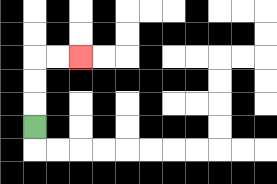{'start': '[1, 5]', 'end': '[3, 2]', 'path_directions': 'U,U,U,R,R', 'path_coordinates': '[[1, 5], [1, 4], [1, 3], [1, 2], [2, 2], [3, 2]]'}